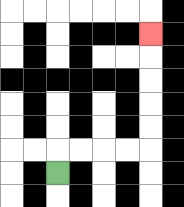{'start': '[2, 7]', 'end': '[6, 1]', 'path_directions': 'U,R,R,R,R,U,U,U,U,U', 'path_coordinates': '[[2, 7], [2, 6], [3, 6], [4, 6], [5, 6], [6, 6], [6, 5], [6, 4], [6, 3], [6, 2], [6, 1]]'}